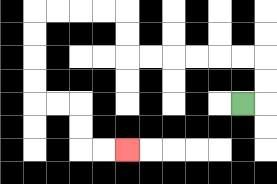{'start': '[10, 4]', 'end': '[5, 6]', 'path_directions': 'R,U,U,L,L,L,L,L,L,U,U,L,L,L,L,D,D,D,D,R,R,D,D,R,R', 'path_coordinates': '[[10, 4], [11, 4], [11, 3], [11, 2], [10, 2], [9, 2], [8, 2], [7, 2], [6, 2], [5, 2], [5, 1], [5, 0], [4, 0], [3, 0], [2, 0], [1, 0], [1, 1], [1, 2], [1, 3], [1, 4], [2, 4], [3, 4], [3, 5], [3, 6], [4, 6], [5, 6]]'}